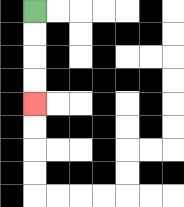{'start': '[1, 0]', 'end': '[1, 4]', 'path_directions': 'D,D,D,D', 'path_coordinates': '[[1, 0], [1, 1], [1, 2], [1, 3], [1, 4]]'}